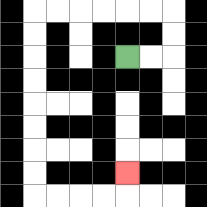{'start': '[5, 2]', 'end': '[5, 7]', 'path_directions': 'R,R,U,U,L,L,L,L,L,L,D,D,D,D,D,D,D,D,R,R,R,R,U', 'path_coordinates': '[[5, 2], [6, 2], [7, 2], [7, 1], [7, 0], [6, 0], [5, 0], [4, 0], [3, 0], [2, 0], [1, 0], [1, 1], [1, 2], [1, 3], [1, 4], [1, 5], [1, 6], [1, 7], [1, 8], [2, 8], [3, 8], [4, 8], [5, 8], [5, 7]]'}